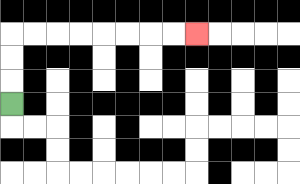{'start': '[0, 4]', 'end': '[8, 1]', 'path_directions': 'U,U,U,R,R,R,R,R,R,R,R', 'path_coordinates': '[[0, 4], [0, 3], [0, 2], [0, 1], [1, 1], [2, 1], [3, 1], [4, 1], [5, 1], [6, 1], [7, 1], [8, 1]]'}